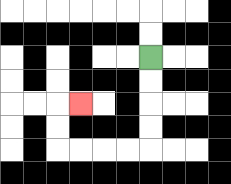{'start': '[6, 2]', 'end': '[3, 4]', 'path_directions': 'D,D,D,D,L,L,L,L,U,U,R', 'path_coordinates': '[[6, 2], [6, 3], [6, 4], [6, 5], [6, 6], [5, 6], [4, 6], [3, 6], [2, 6], [2, 5], [2, 4], [3, 4]]'}